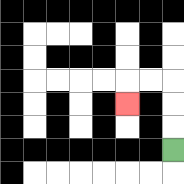{'start': '[7, 6]', 'end': '[5, 4]', 'path_directions': 'U,U,U,L,L,D', 'path_coordinates': '[[7, 6], [7, 5], [7, 4], [7, 3], [6, 3], [5, 3], [5, 4]]'}